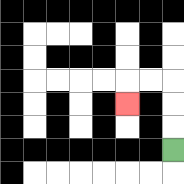{'start': '[7, 6]', 'end': '[5, 4]', 'path_directions': 'U,U,U,L,L,D', 'path_coordinates': '[[7, 6], [7, 5], [7, 4], [7, 3], [6, 3], [5, 3], [5, 4]]'}